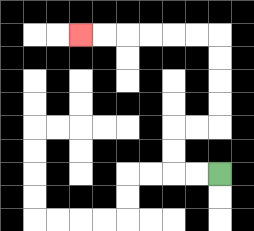{'start': '[9, 7]', 'end': '[3, 1]', 'path_directions': 'L,L,U,U,R,R,U,U,U,U,L,L,L,L,L,L', 'path_coordinates': '[[9, 7], [8, 7], [7, 7], [7, 6], [7, 5], [8, 5], [9, 5], [9, 4], [9, 3], [9, 2], [9, 1], [8, 1], [7, 1], [6, 1], [5, 1], [4, 1], [3, 1]]'}